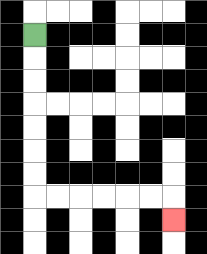{'start': '[1, 1]', 'end': '[7, 9]', 'path_directions': 'D,D,D,D,D,D,D,R,R,R,R,R,R,D', 'path_coordinates': '[[1, 1], [1, 2], [1, 3], [1, 4], [1, 5], [1, 6], [1, 7], [1, 8], [2, 8], [3, 8], [4, 8], [5, 8], [6, 8], [7, 8], [7, 9]]'}